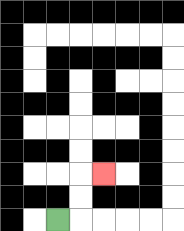{'start': '[2, 9]', 'end': '[4, 7]', 'path_directions': 'R,U,U,R', 'path_coordinates': '[[2, 9], [3, 9], [3, 8], [3, 7], [4, 7]]'}